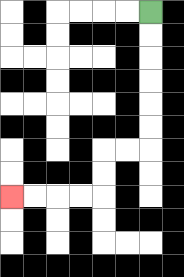{'start': '[6, 0]', 'end': '[0, 8]', 'path_directions': 'D,D,D,D,D,D,L,L,D,D,L,L,L,L', 'path_coordinates': '[[6, 0], [6, 1], [6, 2], [6, 3], [6, 4], [6, 5], [6, 6], [5, 6], [4, 6], [4, 7], [4, 8], [3, 8], [2, 8], [1, 8], [0, 8]]'}